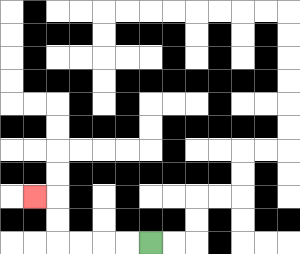{'start': '[6, 10]', 'end': '[1, 8]', 'path_directions': 'L,L,L,L,U,U,L', 'path_coordinates': '[[6, 10], [5, 10], [4, 10], [3, 10], [2, 10], [2, 9], [2, 8], [1, 8]]'}